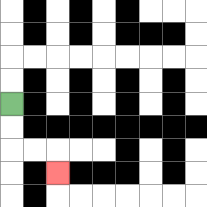{'start': '[0, 4]', 'end': '[2, 7]', 'path_directions': 'D,D,R,R,D', 'path_coordinates': '[[0, 4], [0, 5], [0, 6], [1, 6], [2, 6], [2, 7]]'}